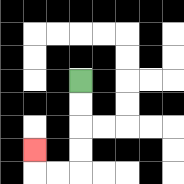{'start': '[3, 3]', 'end': '[1, 6]', 'path_directions': 'D,D,D,D,L,L,U', 'path_coordinates': '[[3, 3], [3, 4], [3, 5], [3, 6], [3, 7], [2, 7], [1, 7], [1, 6]]'}